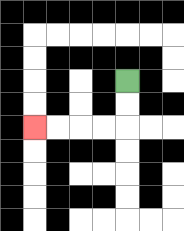{'start': '[5, 3]', 'end': '[1, 5]', 'path_directions': 'D,D,L,L,L,L', 'path_coordinates': '[[5, 3], [5, 4], [5, 5], [4, 5], [3, 5], [2, 5], [1, 5]]'}